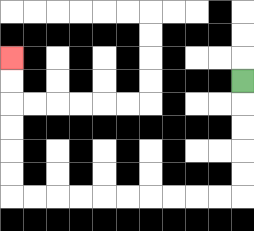{'start': '[10, 3]', 'end': '[0, 2]', 'path_directions': 'D,D,D,D,D,L,L,L,L,L,L,L,L,L,L,U,U,U,U,U,U', 'path_coordinates': '[[10, 3], [10, 4], [10, 5], [10, 6], [10, 7], [10, 8], [9, 8], [8, 8], [7, 8], [6, 8], [5, 8], [4, 8], [3, 8], [2, 8], [1, 8], [0, 8], [0, 7], [0, 6], [0, 5], [0, 4], [0, 3], [0, 2]]'}